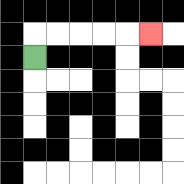{'start': '[1, 2]', 'end': '[6, 1]', 'path_directions': 'U,R,R,R,R,R', 'path_coordinates': '[[1, 2], [1, 1], [2, 1], [3, 1], [4, 1], [5, 1], [6, 1]]'}